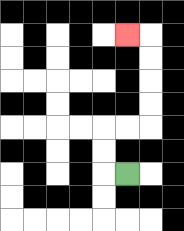{'start': '[5, 7]', 'end': '[5, 1]', 'path_directions': 'L,U,U,R,R,U,U,U,U,L', 'path_coordinates': '[[5, 7], [4, 7], [4, 6], [4, 5], [5, 5], [6, 5], [6, 4], [6, 3], [6, 2], [6, 1], [5, 1]]'}